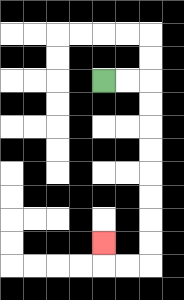{'start': '[4, 3]', 'end': '[4, 10]', 'path_directions': 'R,R,D,D,D,D,D,D,D,D,L,L,U', 'path_coordinates': '[[4, 3], [5, 3], [6, 3], [6, 4], [6, 5], [6, 6], [6, 7], [6, 8], [6, 9], [6, 10], [6, 11], [5, 11], [4, 11], [4, 10]]'}